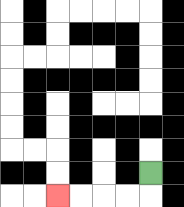{'start': '[6, 7]', 'end': '[2, 8]', 'path_directions': 'D,L,L,L,L', 'path_coordinates': '[[6, 7], [6, 8], [5, 8], [4, 8], [3, 8], [2, 8]]'}